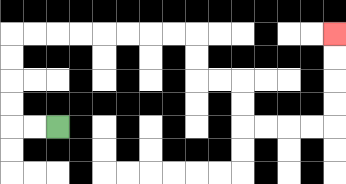{'start': '[2, 5]', 'end': '[14, 1]', 'path_directions': 'L,L,U,U,U,U,R,R,R,R,R,R,R,R,D,D,R,R,D,D,R,R,R,R,U,U,U,U', 'path_coordinates': '[[2, 5], [1, 5], [0, 5], [0, 4], [0, 3], [0, 2], [0, 1], [1, 1], [2, 1], [3, 1], [4, 1], [5, 1], [6, 1], [7, 1], [8, 1], [8, 2], [8, 3], [9, 3], [10, 3], [10, 4], [10, 5], [11, 5], [12, 5], [13, 5], [14, 5], [14, 4], [14, 3], [14, 2], [14, 1]]'}